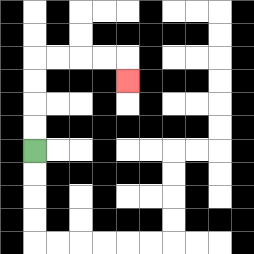{'start': '[1, 6]', 'end': '[5, 3]', 'path_directions': 'U,U,U,U,R,R,R,R,D', 'path_coordinates': '[[1, 6], [1, 5], [1, 4], [1, 3], [1, 2], [2, 2], [3, 2], [4, 2], [5, 2], [5, 3]]'}